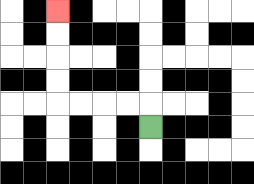{'start': '[6, 5]', 'end': '[2, 0]', 'path_directions': 'U,L,L,L,L,U,U,U,U', 'path_coordinates': '[[6, 5], [6, 4], [5, 4], [4, 4], [3, 4], [2, 4], [2, 3], [2, 2], [2, 1], [2, 0]]'}